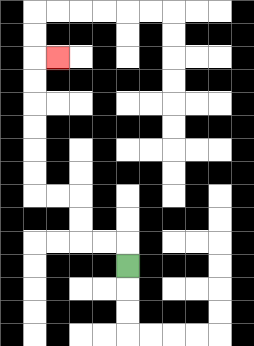{'start': '[5, 11]', 'end': '[2, 2]', 'path_directions': 'U,L,L,U,U,L,L,U,U,U,U,U,U,R', 'path_coordinates': '[[5, 11], [5, 10], [4, 10], [3, 10], [3, 9], [3, 8], [2, 8], [1, 8], [1, 7], [1, 6], [1, 5], [1, 4], [1, 3], [1, 2], [2, 2]]'}